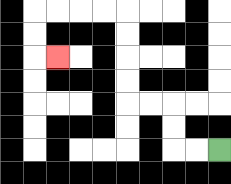{'start': '[9, 6]', 'end': '[2, 2]', 'path_directions': 'L,L,U,U,L,L,U,U,U,U,L,L,L,L,D,D,R', 'path_coordinates': '[[9, 6], [8, 6], [7, 6], [7, 5], [7, 4], [6, 4], [5, 4], [5, 3], [5, 2], [5, 1], [5, 0], [4, 0], [3, 0], [2, 0], [1, 0], [1, 1], [1, 2], [2, 2]]'}